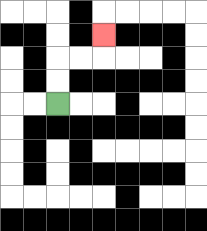{'start': '[2, 4]', 'end': '[4, 1]', 'path_directions': 'U,U,R,R,U', 'path_coordinates': '[[2, 4], [2, 3], [2, 2], [3, 2], [4, 2], [4, 1]]'}